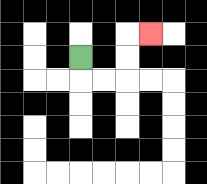{'start': '[3, 2]', 'end': '[6, 1]', 'path_directions': 'D,R,R,U,U,R', 'path_coordinates': '[[3, 2], [3, 3], [4, 3], [5, 3], [5, 2], [5, 1], [6, 1]]'}